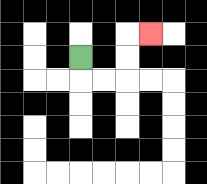{'start': '[3, 2]', 'end': '[6, 1]', 'path_directions': 'D,R,R,U,U,R', 'path_coordinates': '[[3, 2], [3, 3], [4, 3], [5, 3], [5, 2], [5, 1], [6, 1]]'}